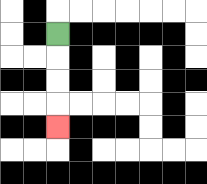{'start': '[2, 1]', 'end': '[2, 5]', 'path_directions': 'D,D,D,D', 'path_coordinates': '[[2, 1], [2, 2], [2, 3], [2, 4], [2, 5]]'}